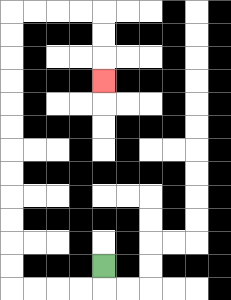{'start': '[4, 11]', 'end': '[4, 3]', 'path_directions': 'D,L,L,L,L,U,U,U,U,U,U,U,U,U,U,U,U,R,R,R,R,D,D,D', 'path_coordinates': '[[4, 11], [4, 12], [3, 12], [2, 12], [1, 12], [0, 12], [0, 11], [0, 10], [0, 9], [0, 8], [0, 7], [0, 6], [0, 5], [0, 4], [0, 3], [0, 2], [0, 1], [0, 0], [1, 0], [2, 0], [3, 0], [4, 0], [4, 1], [4, 2], [4, 3]]'}